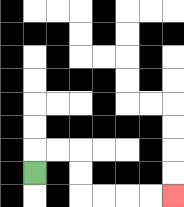{'start': '[1, 7]', 'end': '[7, 8]', 'path_directions': 'U,R,R,D,D,R,R,R,R', 'path_coordinates': '[[1, 7], [1, 6], [2, 6], [3, 6], [3, 7], [3, 8], [4, 8], [5, 8], [6, 8], [7, 8]]'}